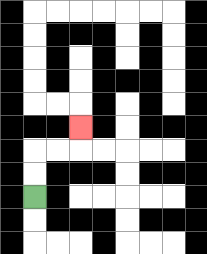{'start': '[1, 8]', 'end': '[3, 5]', 'path_directions': 'U,U,R,R,U', 'path_coordinates': '[[1, 8], [1, 7], [1, 6], [2, 6], [3, 6], [3, 5]]'}